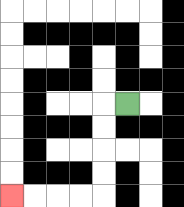{'start': '[5, 4]', 'end': '[0, 8]', 'path_directions': 'L,D,D,D,D,L,L,L,L', 'path_coordinates': '[[5, 4], [4, 4], [4, 5], [4, 6], [4, 7], [4, 8], [3, 8], [2, 8], [1, 8], [0, 8]]'}